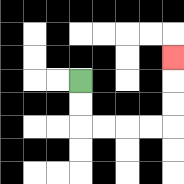{'start': '[3, 3]', 'end': '[7, 2]', 'path_directions': 'D,D,R,R,R,R,U,U,U', 'path_coordinates': '[[3, 3], [3, 4], [3, 5], [4, 5], [5, 5], [6, 5], [7, 5], [7, 4], [7, 3], [7, 2]]'}